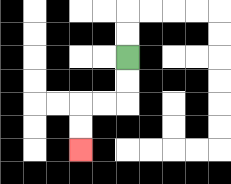{'start': '[5, 2]', 'end': '[3, 6]', 'path_directions': 'D,D,L,L,D,D', 'path_coordinates': '[[5, 2], [5, 3], [5, 4], [4, 4], [3, 4], [3, 5], [3, 6]]'}